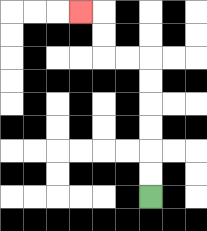{'start': '[6, 8]', 'end': '[3, 0]', 'path_directions': 'U,U,U,U,U,U,L,L,U,U,L', 'path_coordinates': '[[6, 8], [6, 7], [6, 6], [6, 5], [6, 4], [6, 3], [6, 2], [5, 2], [4, 2], [4, 1], [4, 0], [3, 0]]'}